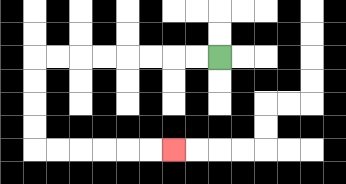{'start': '[9, 2]', 'end': '[7, 6]', 'path_directions': 'L,L,L,L,L,L,L,L,D,D,D,D,R,R,R,R,R,R', 'path_coordinates': '[[9, 2], [8, 2], [7, 2], [6, 2], [5, 2], [4, 2], [3, 2], [2, 2], [1, 2], [1, 3], [1, 4], [1, 5], [1, 6], [2, 6], [3, 6], [4, 6], [5, 6], [6, 6], [7, 6]]'}